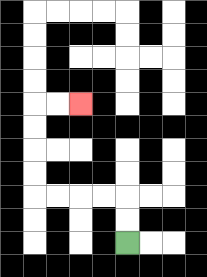{'start': '[5, 10]', 'end': '[3, 4]', 'path_directions': 'U,U,L,L,L,L,U,U,U,U,R,R', 'path_coordinates': '[[5, 10], [5, 9], [5, 8], [4, 8], [3, 8], [2, 8], [1, 8], [1, 7], [1, 6], [1, 5], [1, 4], [2, 4], [3, 4]]'}